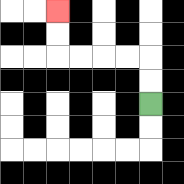{'start': '[6, 4]', 'end': '[2, 0]', 'path_directions': 'U,U,L,L,L,L,U,U', 'path_coordinates': '[[6, 4], [6, 3], [6, 2], [5, 2], [4, 2], [3, 2], [2, 2], [2, 1], [2, 0]]'}